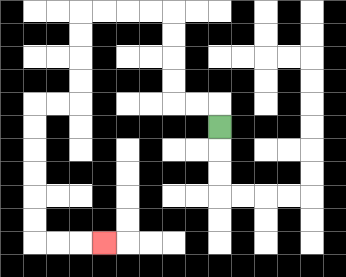{'start': '[9, 5]', 'end': '[4, 10]', 'path_directions': 'U,L,L,U,U,U,U,L,L,L,L,D,D,D,D,L,L,D,D,D,D,D,D,R,R,R', 'path_coordinates': '[[9, 5], [9, 4], [8, 4], [7, 4], [7, 3], [7, 2], [7, 1], [7, 0], [6, 0], [5, 0], [4, 0], [3, 0], [3, 1], [3, 2], [3, 3], [3, 4], [2, 4], [1, 4], [1, 5], [1, 6], [1, 7], [1, 8], [1, 9], [1, 10], [2, 10], [3, 10], [4, 10]]'}